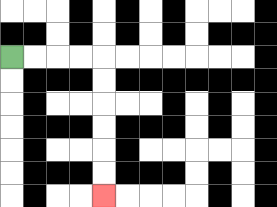{'start': '[0, 2]', 'end': '[4, 8]', 'path_directions': 'R,R,R,R,D,D,D,D,D,D', 'path_coordinates': '[[0, 2], [1, 2], [2, 2], [3, 2], [4, 2], [4, 3], [4, 4], [4, 5], [4, 6], [4, 7], [4, 8]]'}